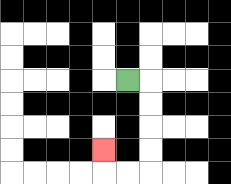{'start': '[5, 3]', 'end': '[4, 6]', 'path_directions': 'R,D,D,D,D,L,L,U', 'path_coordinates': '[[5, 3], [6, 3], [6, 4], [6, 5], [6, 6], [6, 7], [5, 7], [4, 7], [4, 6]]'}